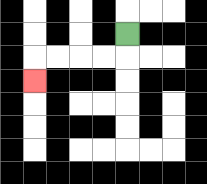{'start': '[5, 1]', 'end': '[1, 3]', 'path_directions': 'D,L,L,L,L,D', 'path_coordinates': '[[5, 1], [5, 2], [4, 2], [3, 2], [2, 2], [1, 2], [1, 3]]'}